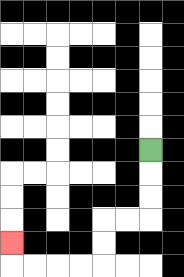{'start': '[6, 6]', 'end': '[0, 10]', 'path_directions': 'D,D,D,L,L,D,D,L,L,L,L,U', 'path_coordinates': '[[6, 6], [6, 7], [6, 8], [6, 9], [5, 9], [4, 9], [4, 10], [4, 11], [3, 11], [2, 11], [1, 11], [0, 11], [0, 10]]'}